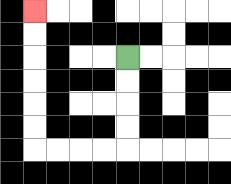{'start': '[5, 2]', 'end': '[1, 0]', 'path_directions': 'D,D,D,D,L,L,L,L,U,U,U,U,U,U', 'path_coordinates': '[[5, 2], [5, 3], [5, 4], [5, 5], [5, 6], [4, 6], [3, 6], [2, 6], [1, 6], [1, 5], [1, 4], [1, 3], [1, 2], [1, 1], [1, 0]]'}